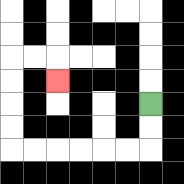{'start': '[6, 4]', 'end': '[2, 3]', 'path_directions': 'D,D,L,L,L,L,L,L,U,U,U,U,R,R,D', 'path_coordinates': '[[6, 4], [6, 5], [6, 6], [5, 6], [4, 6], [3, 6], [2, 6], [1, 6], [0, 6], [0, 5], [0, 4], [0, 3], [0, 2], [1, 2], [2, 2], [2, 3]]'}